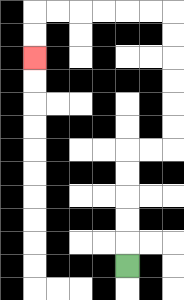{'start': '[5, 11]', 'end': '[1, 2]', 'path_directions': 'U,U,U,U,U,R,R,U,U,U,U,U,U,L,L,L,L,L,L,D,D', 'path_coordinates': '[[5, 11], [5, 10], [5, 9], [5, 8], [5, 7], [5, 6], [6, 6], [7, 6], [7, 5], [7, 4], [7, 3], [7, 2], [7, 1], [7, 0], [6, 0], [5, 0], [4, 0], [3, 0], [2, 0], [1, 0], [1, 1], [1, 2]]'}